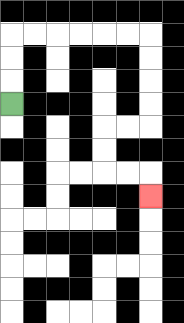{'start': '[0, 4]', 'end': '[6, 8]', 'path_directions': 'U,U,U,R,R,R,R,R,R,D,D,D,D,L,L,D,D,R,R,D', 'path_coordinates': '[[0, 4], [0, 3], [0, 2], [0, 1], [1, 1], [2, 1], [3, 1], [4, 1], [5, 1], [6, 1], [6, 2], [6, 3], [6, 4], [6, 5], [5, 5], [4, 5], [4, 6], [4, 7], [5, 7], [6, 7], [6, 8]]'}